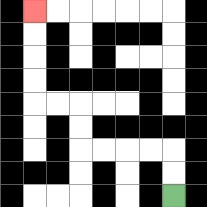{'start': '[7, 8]', 'end': '[1, 0]', 'path_directions': 'U,U,L,L,L,L,U,U,L,L,U,U,U,U', 'path_coordinates': '[[7, 8], [7, 7], [7, 6], [6, 6], [5, 6], [4, 6], [3, 6], [3, 5], [3, 4], [2, 4], [1, 4], [1, 3], [1, 2], [1, 1], [1, 0]]'}